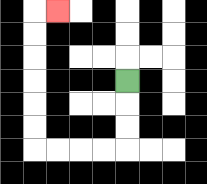{'start': '[5, 3]', 'end': '[2, 0]', 'path_directions': 'D,D,D,L,L,L,L,U,U,U,U,U,U,R', 'path_coordinates': '[[5, 3], [5, 4], [5, 5], [5, 6], [4, 6], [3, 6], [2, 6], [1, 6], [1, 5], [1, 4], [1, 3], [1, 2], [1, 1], [1, 0], [2, 0]]'}